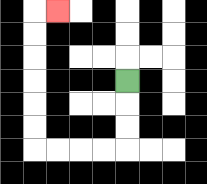{'start': '[5, 3]', 'end': '[2, 0]', 'path_directions': 'D,D,D,L,L,L,L,U,U,U,U,U,U,R', 'path_coordinates': '[[5, 3], [5, 4], [5, 5], [5, 6], [4, 6], [3, 6], [2, 6], [1, 6], [1, 5], [1, 4], [1, 3], [1, 2], [1, 1], [1, 0], [2, 0]]'}